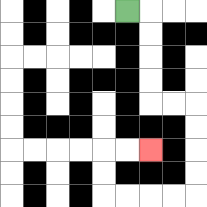{'start': '[5, 0]', 'end': '[6, 6]', 'path_directions': 'R,D,D,D,D,R,R,D,D,D,D,L,L,L,L,U,U,R,R', 'path_coordinates': '[[5, 0], [6, 0], [6, 1], [6, 2], [6, 3], [6, 4], [7, 4], [8, 4], [8, 5], [8, 6], [8, 7], [8, 8], [7, 8], [6, 8], [5, 8], [4, 8], [4, 7], [4, 6], [5, 6], [6, 6]]'}